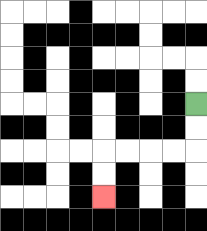{'start': '[8, 4]', 'end': '[4, 8]', 'path_directions': 'D,D,L,L,L,L,D,D', 'path_coordinates': '[[8, 4], [8, 5], [8, 6], [7, 6], [6, 6], [5, 6], [4, 6], [4, 7], [4, 8]]'}